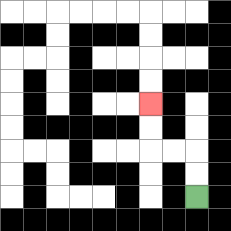{'start': '[8, 8]', 'end': '[6, 4]', 'path_directions': 'U,U,L,L,U,U', 'path_coordinates': '[[8, 8], [8, 7], [8, 6], [7, 6], [6, 6], [6, 5], [6, 4]]'}